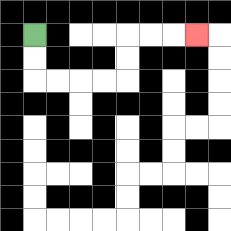{'start': '[1, 1]', 'end': '[8, 1]', 'path_directions': 'D,D,R,R,R,R,U,U,R,R,R', 'path_coordinates': '[[1, 1], [1, 2], [1, 3], [2, 3], [3, 3], [4, 3], [5, 3], [5, 2], [5, 1], [6, 1], [7, 1], [8, 1]]'}